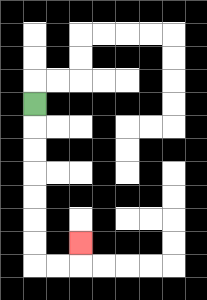{'start': '[1, 4]', 'end': '[3, 10]', 'path_directions': 'D,D,D,D,D,D,D,R,R,U', 'path_coordinates': '[[1, 4], [1, 5], [1, 6], [1, 7], [1, 8], [1, 9], [1, 10], [1, 11], [2, 11], [3, 11], [3, 10]]'}